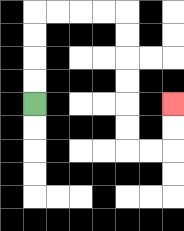{'start': '[1, 4]', 'end': '[7, 4]', 'path_directions': 'U,U,U,U,R,R,R,R,D,D,D,D,D,D,R,R,U,U', 'path_coordinates': '[[1, 4], [1, 3], [1, 2], [1, 1], [1, 0], [2, 0], [3, 0], [4, 0], [5, 0], [5, 1], [5, 2], [5, 3], [5, 4], [5, 5], [5, 6], [6, 6], [7, 6], [7, 5], [7, 4]]'}